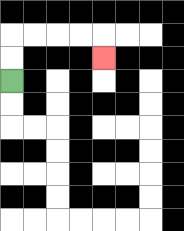{'start': '[0, 3]', 'end': '[4, 2]', 'path_directions': 'U,U,R,R,R,R,D', 'path_coordinates': '[[0, 3], [0, 2], [0, 1], [1, 1], [2, 1], [3, 1], [4, 1], [4, 2]]'}